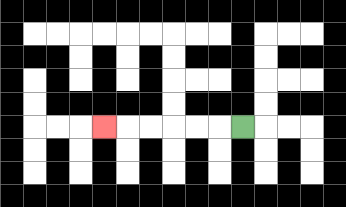{'start': '[10, 5]', 'end': '[4, 5]', 'path_directions': 'L,L,L,L,L,L', 'path_coordinates': '[[10, 5], [9, 5], [8, 5], [7, 5], [6, 5], [5, 5], [4, 5]]'}